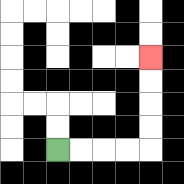{'start': '[2, 6]', 'end': '[6, 2]', 'path_directions': 'R,R,R,R,U,U,U,U', 'path_coordinates': '[[2, 6], [3, 6], [4, 6], [5, 6], [6, 6], [6, 5], [6, 4], [6, 3], [6, 2]]'}